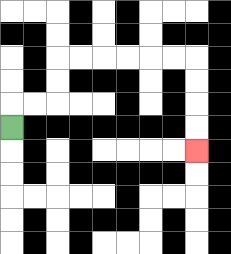{'start': '[0, 5]', 'end': '[8, 6]', 'path_directions': 'U,R,R,U,U,R,R,R,R,R,R,D,D,D,D', 'path_coordinates': '[[0, 5], [0, 4], [1, 4], [2, 4], [2, 3], [2, 2], [3, 2], [4, 2], [5, 2], [6, 2], [7, 2], [8, 2], [8, 3], [8, 4], [8, 5], [8, 6]]'}